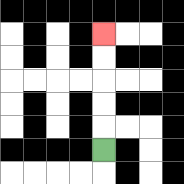{'start': '[4, 6]', 'end': '[4, 1]', 'path_directions': 'U,U,U,U,U', 'path_coordinates': '[[4, 6], [4, 5], [4, 4], [4, 3], [4, 2], [4, 1]]'}